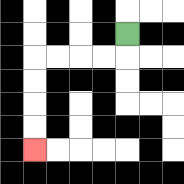{'start': '[5, 1]', 'end': '[1, 6]', 'path_directions': 'D,L,L,L,L,D,D,D,D', 'path_coordinates': '[[5, 1], [5, 2], [4, 2], [3, 2], [2, 2], [1, 2], [1, 3], [1, 4], [1, 5], [1, 6]]'}